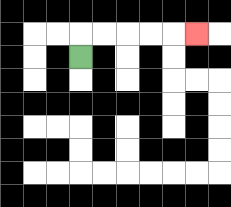{'start': '[3, 2]', 'end': '[8, 1]', 'path_directions': 'U,R,R,R,R,R', 'path_coordinates': '[[3, 2], [3, 1], [4, 1], [5, 1], [6, 1], [7, 1], [8, 1]]'}